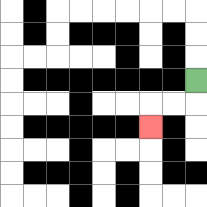{'start': '[8, 3]', 'end': '[6, 5]', 'path_directions': 'D,L,L,D', 'path_coordinates': '[[8, 3], [8, 4], [7, 4], [6, 4], [6, 5]]'}